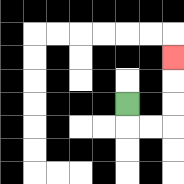{'start': '[5, 4]', 'end': '[7, 2]', 'path_directions': 'D,R,R,U,U,U', 'path_coordinates': '[[5, 4], [5, 5], [6, 5], [7, 5], [7, 4], [7, 3], [7, 2]]'}